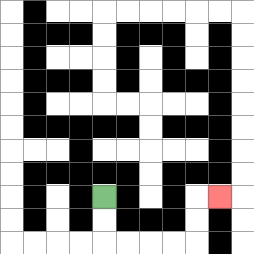{'start': '[4, 8]', 'end': '[9, 8]', 'path_directions': 'D,D,R,R,R,R,U,U,R', 'path_coordinates': '[[4, 8], [4, 9], [4, 10], [5, 10], [6, 10], [7, 10], [8, 10], [8, 9], [8, 8], [9, 8]]'}